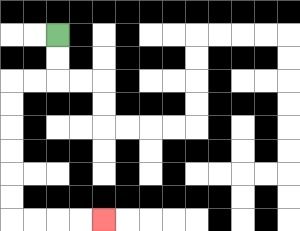{'start': '[2, 1]', 'end': '[4, 9]', 'path_directions': 'D,D,L,L,D,D,D,D,D,D,R,R,R,R', 'path_coordinates': '[[2, 1], [2, 2], [2, 3], [1, 3], [0, 3], [0, 4], [0, 5], [0, 6], [0, 7], [0, 8], [0, 9], [1, 9], [2, 9], [3, 9], [4, 9]]'}